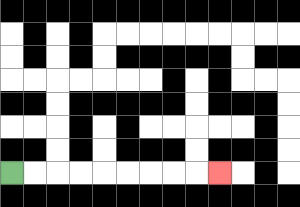{'start': '[0, 7]', 'end': '[9, 7]', 'path_directions': 'R,R,R,R,R,R,R,R,R', 'path_coordinates': '[[0, 7], [1, 7], [2, 7], [3, 7], [4, 7], [5, 7], [6, 7], [7, 7], [8, 7], [9, 7]]'}